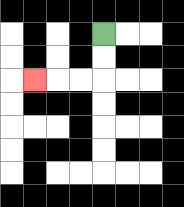{'start': '[4, 1]', 'end': '[1, 3]', 'path_directions': 'D,D,L,L,L', 'path_coordinates': '[[4, 1], [4, 2], [4, 3], [3, 3], [2, 3], [1, 3]]'}